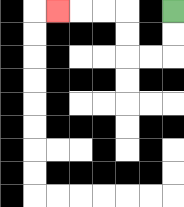{'start': '[7, 0]', 'end': '[2, 0]', 'path_directions': 'D,D,L,L,U,U,L,L,L', 'path_coordinates': '[[7, 0], [7, 1], [7, 2], [6, 2], [5, 2], [5, 1], [5, 0], [4, 0], [3, 0], [2, 0]]'}